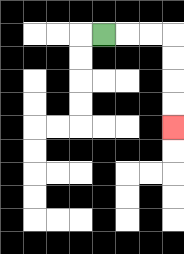{'start': '[4, 1]', 'end': '[7, 5]', 'path_directions': 'R,R,R,D,D,D,D', 'path_coordinates': '[[4, 1], [5, 1], [6, 1], [7, 1], [7, 2], [7, 3], [7, 4], [7, 5]]'}